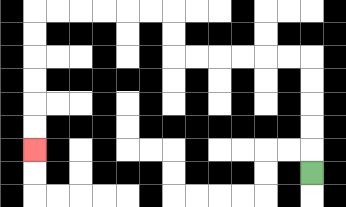{'start': '[13, 7]', 'end': '[1, 6]', 'path_directions': 'U,U,U,U,U,L,L,L,L,L,L,U,U,L,L,L,L,L,L,D,D,D,D,D,D', 'path_coordinates': '[[13, 7], [13, 6], [13, 5], [13, 4], [13, 3], [13, 2], [12, 2], [11, 2], [10, 2], [9, 2], [8, 2], [7, 2], [7, 1], [7, 0], [6, 0], [5, 0], [4, 0], [3, 0], [2, 0], [1, 0], [1, 1], [1, 2], [1, 3], [1, 4], [1, 5], [1, 6]]'}